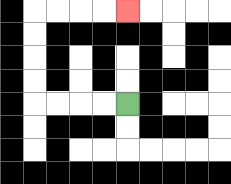{'start': '[5, 4]', 'end': '[5, 0]', 'path_directions': 'L,L,L,L,U,U,U,U,R,R,R,R', 'path_coordinates': '[[5, 4], [4, 4], [3, 4], [2, 4], [1, 4], [1, 3], [1, 2], [1, 1], [1, 0], [2, 0], [3, 0], [4, 0], [5, 0]]'}